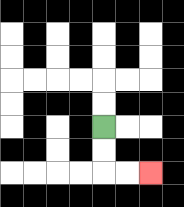{'start': '[4, 5]', 'end': '[6, 7]', 'path_directions': 'D,D,R,R', 'path_coordinates': '[[4, 5], [4, 6], [4, 7], [5, 7], [6, 7]]'}